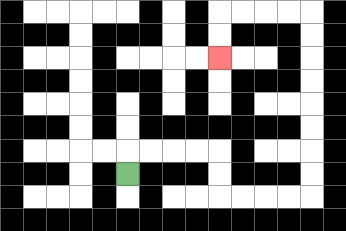{'start': '[5, 7]', 'end': '[9, 2]', 'path_directions': 'U,R,R,R,R,D,D,R,R,R,R,U,U,U,U,U,U,U,U,L,L,L,L,D,D', 'path_coordinates': '[[5, 7], [5, 6], [6, 6], [7, 6], [8, 6], [9, 6], [9, 7], [9, 8], [10, 8], [11, 8], [12, 8], [13, 8], [13, 7], [13, 6], [13, 5], [13, 4], [13, 3], [13, 2], [13, 1], [13, 0], [12, 0], [11, 0], [10, 0], [9, 0], [9, 1], [9, 2]]'}